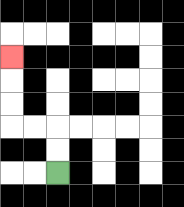{'start': '[2, 7]', 'end': '[0, 2]', 'path_directions': 'U,U,L,L,U,U,U', 'path_coordinates': '[[2, 7], [2, 6], [2, 5], [1, 5], [0, 5], [0, 4], [0, 3], [0, 2]]'}